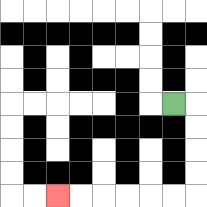{'start': '[7, 4]', 'end': '[2, 8]', 'path_directions': 'R,D,D,D,D,L,L,L,L,L,L', 'path_coordinates': '[[7, 4], [8, 4], [8, 5], [8, 6], [8, 7], [8, 8], [7, 8], [6, 8], [5, 8], [4, 8], [3, 8], [2, 8]]'}